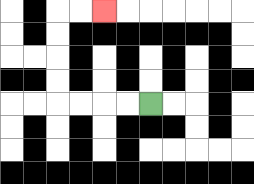{'start': '[6, 4]', 'end': '[4, 0]', 'path_directions': 'L,L,L,L,U,U,U,U,R,R', 'path_coordinates': '[[6, 4], [5, 4], [4, 4], [3, 4], [2, 4], [2, 3], [2, 2], [2, 1], [2, 0], [3, 0], [4, 0]]'}